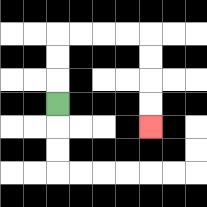{'start': '[2, 4]', 'end': '[6, 5]', 'path_directions': 'U,U,U,R,R,R,R,D,D,D,D', 'path_coordinates': '[[2, 4], [2, 3], [2, 2], [2, 1], [3, 1], [4, 1], [5, 1], [6, 1], [6, 2], [6, 3], [6, 4], [6, 5]]'}